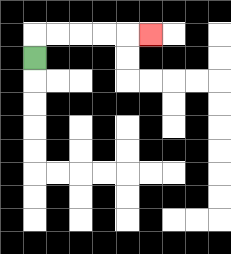{'start': '[1, 2]', 'end': '[6, 1]', 'path_directions': 'U,R,R,R,R,R', 'path_coordinates': '[[1, 2], [1, 1], [2, 1], [3, 1], [4, 1], [5, 1], [6, 1]]'}